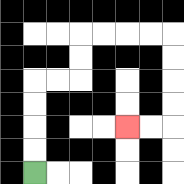{'start': '[1, 7]', 'end': '[5, 5]', 'path_directions': 'U,U,U,U,R,R,U,U,R,R,R,R,D,D,D,D,L,L', 'path_coordinates': '[[1, 7], [1, 6], [1, 5], [1, 4], [1, 3], [2, 3], [3, 3], [3, 2], [3, 1], [4, 1], [5, 1], [6, 1], [7, 1], [7, 2], [7, 3], [7, 4], [7, 5], [6, 5], [5, 5]]'}